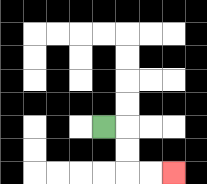{'start': '[4, 5]', 'end': '[7, 7]', 'path_directions': 'R,D,D,R,R', 'path_coordinates': '[[4, 5], [5, 5], [5, 6], [5, 7], [6, 7], [7, 7]]'}